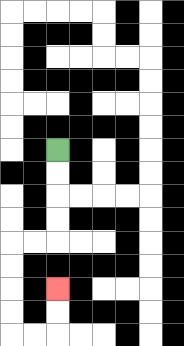{'start': '[2, 6]', 'end': '[2, 12]', 'path_directions': 'D,D,D,D,L,L,D,D,D,D,R,R,U,U', 'path_coordinates': '[[2, 6], [2, 7], [2, 8], [2, 9], [2, 10], [1, 10], [0, 10], [0, 11], [0, 12], [0, 13], [0, 14], [1, 14], [2, 14], [2, 13], [2, 12]]'}